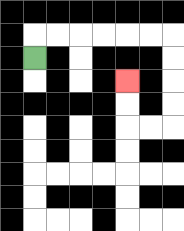{'start': '[1, 2]', 'end': '[5, 3]', 'path_directions': 'U,R,R,R,R,R,R,D,D,D,D,L,L,U,U', 'path_coordinates': '[[1, 2], [1, 1], [2, 1], [3, 1], [4, 1], [5, 1], [6, 1], [7, 1], [7, 2], [7, 3], [7, 4], [7, 5], [6, 5], [5, 5], [5, 4], [5, 3]]'}